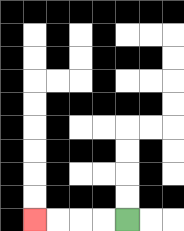{'start': '[5, 9]', 'end': '[1, 9]', 'path_directions': 'L,L,L,L', 'path_coordinates': '[[5, 9], [4, 9], [3, 9], [2, 9], [1, 9]]'}